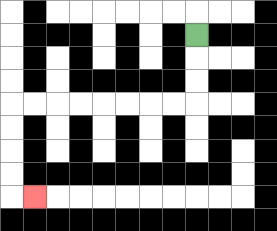{'start': '[8, 1]', 'end': '[1, 8]', 'path_directions': 'D,D,D,L,L,L,L,L,L,L,L,D,D,D,D,R', 'path_coordinates': '[[8, 1], [8, 2], [8, 3], [8, 4], [7, 4], [6, 4], [5, 4], [4, 4], [3, 4], [2, 4], [1, 4], [0, 4], [0, 5], [0, 6], [0, 7], [0, 8], [1, 8]]'}